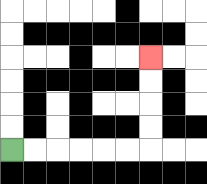{'start': '[0, 6]', 'end': '[6, 2]', 'path_directions': 'R,R,R,R,R,R,U,U,U,U', 'path_coordinates': '[[0, 6], [1, 6], [2, 6], [3, 6], [4, 6], [5, 6], [6, 6], [6, 5], [6, 4], [6, 3], [6, 2]]'}